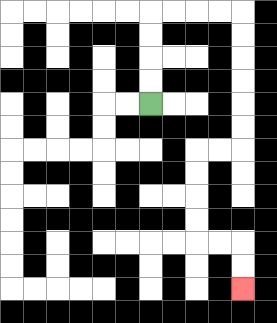{'start': '[6, 4]', 'end': '[10, 12]', 'path_directions': 'U,U,U,U,R,R,R,R,D,D,D,D,D,D,L,L,D,D,D,D,R,R,D,D', 'path_coordinates': '[[6, 4], [6, 3], [6, 2], [6, 1], [6, 0], [7, 0], [8, 0], [9, 0], [10, 0], [10, 1], [10, 2], [10, 3], [10, 4], [10, 5], [10, 6], [9, 6], [8, 6], [8, 7], [8, 8], [8, 9], [8, 10], [9, 10], [10, 10], [10, 11], [10, 12]]'}